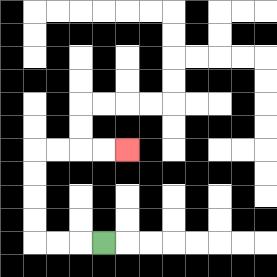{'start': '[4, 10]', 'end': '[5, 6]', 'path_directions': 'L,L,L,U,U,U,U,R,R,R,R', 'path_coordinates': '[[4, 10], [3, 10], [2, 10], [1, 10], [1, 9], [1, 8], [1, 7], [1, 6], [2, 6], [3, 6], [4, 6], [5, 6]]'}